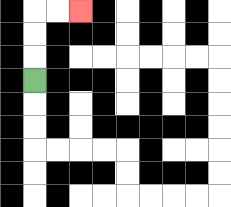{'start': '[1, 3]', 'end': '[3, 0]', 'path_directions': 'U,U,U,R,R', 'path_coordinates': '[[1, 3], [1, 2], [1, 1], [1, 0], [2, 0], [3, 0]]'}